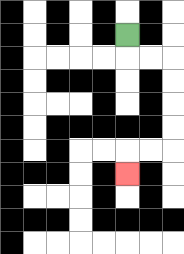{'start': '[5, 1]', 'end': '[5, 7]', 'path_directions': 'D,R,R,D,D,D,D,L,L,D', 'path_coordinates': '[[5, 1], [5, 2], [6, 2], [7, 2], [7, 3], [7, 4], [7, 5], [7, 6], [6, 6], [5, 6], [5, 7]]'}